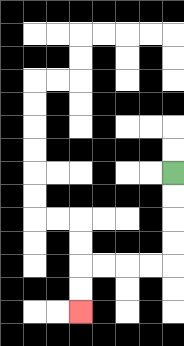{'start': '[7, 7]', 'end': '[3, 13]', 'path_directions': 'D,D,D,D,L,L,L,L,D,D', 'path_coordinates': '[[7, 7], [7, 8], [7, 9], [7, 10], [7, 11], [6, 11], [5, 11], [4, 11], [3, 11], [3, 12], [3, 13]]'}